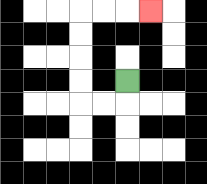{'start': '[5, 3]', 'end': '[6, 0]', 'path_directions': 'D,L,L,U,U,U,U,R,R,R', 'path_coordinates': '[[5, 3], [5, 4], [4, 4], [3, 4], [3, 3], [3, 2], [3, 1], [3, 0], [4, 0], [5, 0], [6, 0]]'}